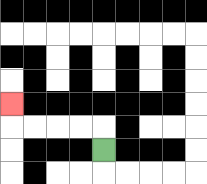{'start': '[4, 6]', 'end': '[0, 4]', 'path_directions': 'U,L,L,L,L,U', 'path_coordinates': '[[4, 6], [4, 5], [3, 5], [2, 5], [1, 5], [0, 5], [0, 4]]'}